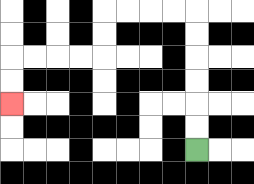{'start': '[8, 6]', 'end': '[0, 4]', 'path_directions': 'U,U,U,U,U,U,L,L,L,L,D,D,L,L,L,L,D,D', 'path_coordinates': '[[8, 6], [8, 5], [8, 4], [8, 3], [8, 2], [8, 1], [8, 0], [7, 0], [6, 0], [5, 0], [4, 0], [4, 1], [4, 2], [3, 2], [2, 2], [1, 2], [0, 2], [0, 3], [0, 4]]'}